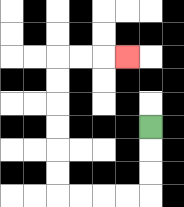{'start': '[6, 5]', 'end': '[5, 2]', 'path_directions': 'D,D,D,L,L,L,L,U,U,U,U,U,U,R,R,R', 'path_coordinates': '[[6, 5], [6, 6], [6, 7], [6, 8], [5, 8], [4, 8], [3, 8], [2, 8], [2, 7], [2, 6], [2, 5], [2, 4], [2, 3], [2, 2], [3, 2], [4, 2], [5, 2]]'}